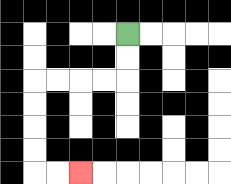{'start': '[5, 1]', 'end': '[3, 7]', 'path_directions': 'D,D,L,L,L,L,D,D,D,D,R,R', 'path_coordinates': '[[5, 1], [5, 2], [5, 3], [4, 3], [3, 3], [2, 3], [1, 3], [1, 4], [1, 5], [1, 6], [1, 7], [2, 7], [3, 7]]'}